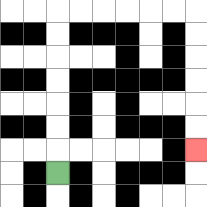{'start': '[2, 7]', 'end': '[8, 6]', 'path_directions': 'U,U,U,U,U,U,U,R,R,R,R,R,R,D,D,D,D,D,D', 'path_coordinates': '[[2, 7], [2, 6], [2, 5], [2, 4], [2, 3], [2, 2], [2, 1], [2, 0], [3, 0], [4, 0], [5, 0], [6, 0], [7, 0], [8, 0], [8, 1], [8, 2], [8, 3], [8, 4], [8, 5], [8, 6]]'}